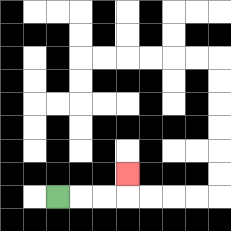{'start': '[2, 8]', 'end': '[5, 7]', 'path_directions': 'R,R,R,U', 'path_coordinates': '[[2, 8], [3, 8], [4, 8], [5, 8], [5, 7]]'}